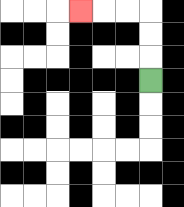{'start': '[6, 3]', 'end': '[3, 0]', 'path_directions': 'U,U,U,L,L,L', 'path_coordinates': '[[6, 3], [6, 2], [6, 1], [6, 0], [5, 0], [4, 0], [3, 0]]'}